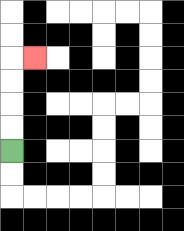{'start': '[0, 6]', 'end': '[1, 2]', 'path_directions': 'U,U,U,U,R', 'path_coordinates': '[[0, 6], [0, 5], [0, 4], [0, 3], [0, 2], [1, 2]]'}